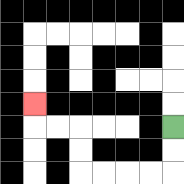{'start': '[7, 5]', 'end': '[1, 4]', 'path_directions': 'D,D,L,L,L,L,U,U,L,L,U', 'path_coordinates': '[[7, 5], [7, 6], [7, 7], [6, 7], [5, 7], [4, 7], [3, 7], [3, 6], [3, 5], [2, 5], [1, 5], [1, 4]]'}